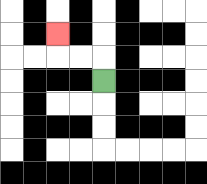{'start': '[4, 3]', 'end': '[2, 1]', 'path_directions': 'U,L,L,U', 'path_coordinates': '[[4, 3], [4, 2], [3, 2], [2, 2], [2, 1]]'}